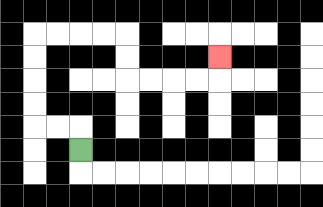{'start': '[3, 6]', 'end': '[9, 2]', 'path_directions': 'U,L,L,U,U,U,U,R,R,R,R,D,D,R,R,R,R,U', 'path_coordinates': '[[3, 6], [3, 5], [2, 5], [1, 5], [1, 4], [1, 3], [1, 2], [1, 1], [2, 1], [3, 1], [4, 1], [5, 1], [5, 2], [5, 3], [6, 3], [7, 3], [8, 3], [9, 3], [9, 2]]'}